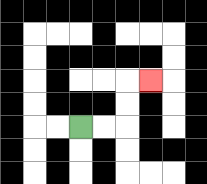{'start': '[3, 5]', 'end': '[6, 3]', 'path_directions': 'R,R,U,U,R', 'path_coordinates': '[[3, 5], [4, 5], [5, 5], [5, 4], [5, 3], [6, 3]]'}